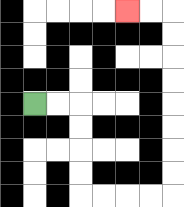{'start': '[1, 4]', 'end': '[5, 0]', 'path_directions': 'R,R,D,D,D,D,R,R,R,R,U,U,U,U,U,U,U,U,L,L', 'path_coordinates': '[[1, 4], [2, 4], [3, 4], [3, 5], [3, 6], [3, 7], [3, 8], [4, 8], [5, 8], [6, 8], [7, 8], [7, 7], [7, 6], [7, 5], [7, 4], [7, 3], [7, 2], [7, 1], [7, 0], [6, 0], [5, 0]]'}